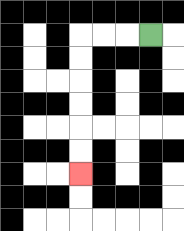{'start': '[6, 1]', 'end': '[3, 7]', 'path_directions': 'L,L,L,D,D,D,D,D,D', 'path_coordinates': '[[6, 1], [5, 1], [4, 1], [3, 1], [3, 2], [3, 3], [3, 4], [3, 5], [3, 6], [3, 7]]'}